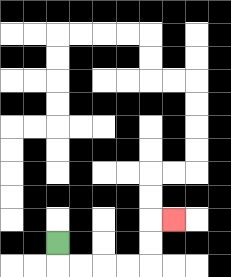{'start': '[2, 10]', 'end': '[7, 9]', 'path_directions': 'D,R,R,R,R,U,U,R', 'path_coordinates': '[[2, 10], [2, 11], [3, 11], [4, 11], [5, 11], [6, 11], [6, 10], [6, 9], [7, 9]]'}